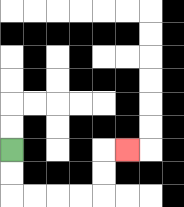{'start': '[0, 6]', 'end': '[5, 6]', 'path_directions': 'D,D,R,R,R,R,U,U,R', 'path_coordinates': '[[0, 6], [0, 7], [0, 8], [1, 8], [2, 8], [3, 8], [4, 8], [4, 7], [4, 6], [5, 6]]'}